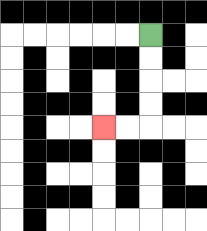{'start': '[6, 1]', 'end': '[4, 5]', 'path_directions': 'D,D,D,D,L,L', 'path_coordinates': '[[6, 1], [6, 2], [6, 3], [6, 4], [6, 5], [5, 5], [4, 5]]'}